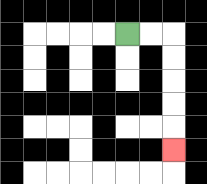{'start': '[5, 1]', 'end': '[7, 6]', 'path_directions': 'R,R,D,D,D,D,D', 'path_coordinates': '[[5, 1], [6, 1], [7, 1], [7, 2], [7, 3], [7, 4], [7, 5], [7, 6]]'}